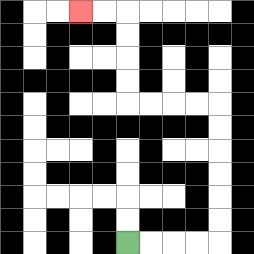{'start': '[5, 10]', 'end': '[3, 0]', 'path_directions': 'R,R,R,R,U,U,U,U,U,U,L,L,L,L,U,U,U,U,L,L', 'path_coordinates': '[[5, 10], [6, 10], [7, 10], [8, 10], [9, 10], [9, 9], [9, 8], [9, 7], [9, 6], [9, 5], [9, 4], [8, 4], [7, 4], [6, 4], [5, 4], [5, 3], [5, 2], [5, 1], [5, 0], [4, 0], [3, 0]]'}